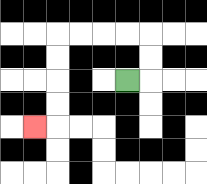{'start': '[5, 3]', 'end': '[1, 5]', 'path_directions': 'R,U,U,L,L,L,L,D,D,D,D,L', 'path_coordinates': '[[5, 3], [6, 3], [6, 2], [6, 1], [5, 1], [4, 1], [3, 1], [2, 1], [2, 2], [2, 3], [2, 4], [2, 5], [1, 5]]'}